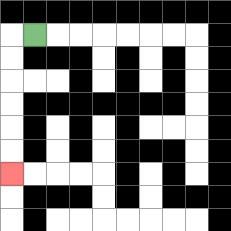{'start': '[1, 1]', 'end': '[0, 7]', 'path_directions': 'L,D,D,D,D,D,D', 'path_coordinates': '[[1, 1], [0, 1], [0, 2], [0, 3], [0, 4], [0, 5], [0, 6], [0, 7]]'}